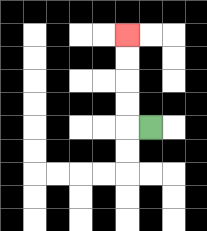{'start': '[6, 5]', 'end': '[5, 1]', 'path_directions': 'L,U,U,U,U', 'path_coordinates': '[[6, 5], [5, 5], [5, 4], [5, 3], [5, 2], [5, 1]]'}